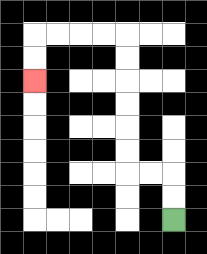{'start': '[7, 9]', 'end': '[1, 3]', 'path_directions': 'U,U,L,L,U,U,U,U,U,U,L,L,L,L,D,D', 'path_coordinates': '[[7, 9], [7, 8], [7, 7], [6, 7], [5, 7], [5, 6], [5, 5], [5, 4], [5, 3], [5, 2], [5, 1], [4, 1], [3, 1], [2, 1], [1, 1], [1, 2], [1, 3]]'}